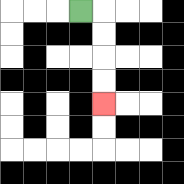{'start': '[3, 0]', 'end': '[4, 4]', 'path_directions': 'R,D,D,D,D', 'path_coordinates': '[[3, 0], [4, 0], [4, 1], [4, 2], [4, 3], [4, 4]]'}